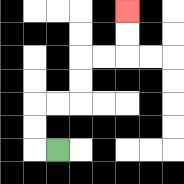{'start': '[2, 6]', 'end': '[5, 0]', 'path_directions': 'L,U,U,R,R,U,U,R,R,U,U', 'path_coordinates': '[[2, 6], [1, 6], [1, 5], [1, 4], [2, 4], [3, 4], [3, 3], [3, 2], [4, 2], [5, 2], [5, 1], [5, 0]]'}